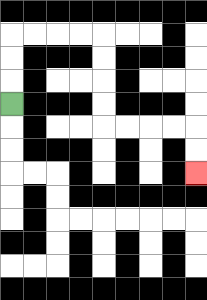{'start': '[0, 4]', 'end': '[8, 7]', 'path_directions': 'U,U,U,R,R,R,R,D,D,D,D,R,R,R,R,D,D', 'path_coordinates': '[[0, 4], [0, 3], [0, 2], [0, 1], [1, 1], [2, 1], [3, 1], [4, 1], [4, 2], [4, 3], [4, 4], [4, 5], [5, 5], [6, 5], [7, 5], [8, 5], [8, 6], [8, 7]]'}